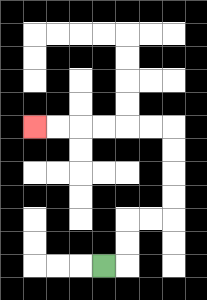{'start': '[4, 11]', 'end': '[1, 5]', 'path_directions': 'R,U,U,R,R,U,U,U,U,L,L,L,L,L,L', 'path_coordinates': '[[4, 11], [5, 11], [5, 10], [5, 9], [6, 9], [7, 9], [7, 8], [7, 7], [7, 6], [7, 5], [6, 5], [5, 5], [4, 5], [3, 5], [2, 5], [1, 5]]'}